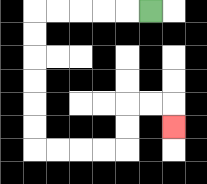{'start': '[6, 0]', 'end': '[7, 5]', 'path_directions': 'L,L,L,L,L,D,D,D,D,D,D,R,R,R,R,U,U,R,R,D', 'path_coordinates': '[[6, 0], [5, 0], [4, 0], [3, 0], [2, 0], [1, 0], [1, 1], [1, 2], [1, 3], [1, 4], [1, 5], [1, 6], [2, 6], [3, 6], [4, 6], [5, 6], [5, 5], [5, 4], [6, 4], [7, 4], [7, 5]]'}